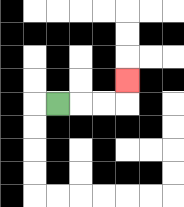{'start': '[2, 4]', 'end': '[5, 3]', 'path_directions': 'R,R,R,U', 'path_coordinates': '[[2, 4], [3, 4], [4, 4], [5, 4], [5, 3]]'}